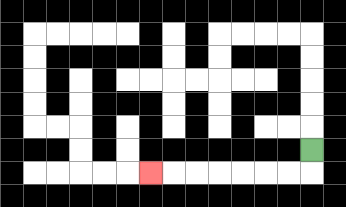{'start': '[13, 6]', 'end': '[6, 7]', 'path_directions': 'D,L,L,L,L,L,L,L', 'path_coordinates': '[[13, 6], [13, 7], [12, 7], [11, 7], [10, 7], [9, 7], [8, 7], [7, 7], [6, 7]]'}